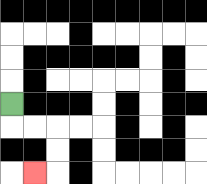{'start': '[0, 4]', 'end': '[1, 7]', 'path_directions': 'D,R,R,D,D,L', 'path_coordinates': '[[0, 4], [0, 5], [1, 5], [2, 5], [2, 6], [2, 7], [1, 7]]'}